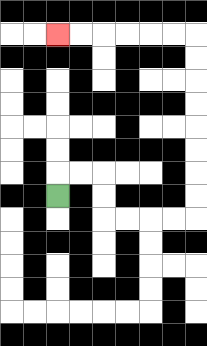{'start': '[2, 8]', 'end': '[2, 1]', 'path_directions': 'U,R,R,D,D,R,R,R,R,U,U,U,U,U,U,U,U,L,L,L,L,L,L', 'path_coordinates': '[[2, 8], [2, 7], [3, 7], [4, 7], [4, 8], [4, 9], [5, 9], [6, 9], [7, 9], [8, 9], [8, 8], [8, 7], [8, 6], [8, 5], [8, 4], [8, 3], [8, 2], [8, 1], [7, 1], [6, 1], [5, 1], [4, 1], [3, 1], [2, 1]]'}